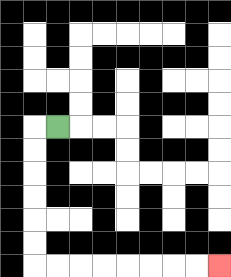{'start': '[2, 5]', 'end': '[9, 11]', 'path_directions': 'L,D,D,D,D,D,D,R,R,R,R,R,R,R,R', 'path_coordinates': '[[2, 5], [1, 5], [1, 6], [1, 7], [1, 8], [1, 9], [1, 10], [1, 11], [2, 11], [3, 11], [4, 11], [5, 11], [6, 11], [7, 11], [8, 11], [9, 11]]'}